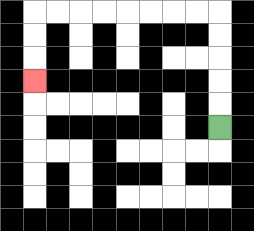{'start': '[9, 5]', 'end': '[1, 3]', 'path_directions': 'U,U,U,U,U,L,L,L,L,L,L,L,L,D,D,D', 'path_coordinates': '[[9, 5], [9, 4], [9, 3], [9, 2], [9, 1], [9, 0], [8, 0], [7, 0], [6, 0], [5, 0], [4, 0], [3, 0], [2, 0], [1, 0], [1, 1], [1, 2], [1, 3]]'}